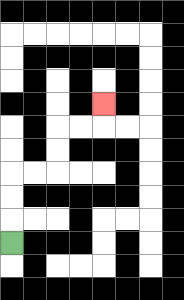{'start': '[0, 10]', 'end': '[4, 4]', 'path_directions': 'U,U,U,R,R,U,U,R,R,U', 'path_coordinates': '[[0, 10], [0, 9], [0, 8], [0, 7], [1, 7], [2, 7], [2, 6], [2, 5], [3, 5], [4, 5], [4, 4]]'}